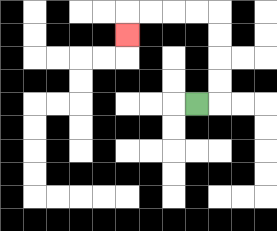{'start': '[8, 4]', 'end': '[5, 1]', 'path_directions': 'R,U,U,U,U,L,L,L,L,D', 'path_coordinates': '[[8, 4], [9, 4], [9, 3], [9, 2], [9, 1], [9, 0], [8, 0], [7, 0], [6, 0], [5, 0], [5, 1]]'}